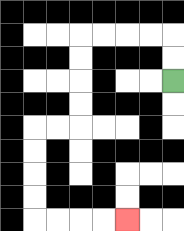{'start': '[7, 3]', 'end': '[5, 9]', 'path_directions': 'U,U,L,L,L,L,D,D,D,D,L,L,D,D,D,D,R,R,R,R', 'path_coordinates': '[[7, 3], [7, 2], [7, 1], [6, 1], [5, 1], [4, 1], [3, 1], [3, 2], [3, 3], [3, 4], [3, 5], [2, 5], [1, 5], [1, 6], [1, 7], [1, 8], [1, 9], [2, 9], [3, 9], [4, 9], [5, 9]]'}